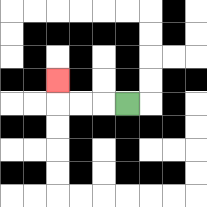{'start': '[5, 4]', 'end': '[2, 3]', 'path_directions': 'L,L,L,U', 'path_coordinates': '[[5, 4], [4, 4], [3, 4], [2, 4], [2, 3]]'}